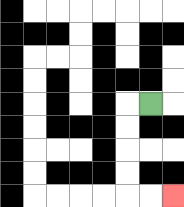{'start': '[6, 4]', 'end': '[7, 8]', 'path_directions': 'L,D,D,D,D,R,R', 'path_coordinates': '[[6, 4], [5, 4], [5, 5], [5, 6], [5, 7], [5, 8], [6, 8], [7, 8]]'}